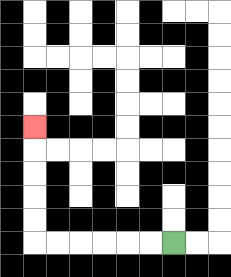{'start': '[7, 10]', 'end': '[1, 5]', 'path_directions': 'L,L,L,L,L,L,U,U,U,U,U', 'path_coordinates': '[[7, 10], [6, 10], [5, 10], [4, 10], [3, 10], [2, 10], [1, 10], [1, 9], [1, 8], [1, 7], [1, 6], [1, 5]]'}